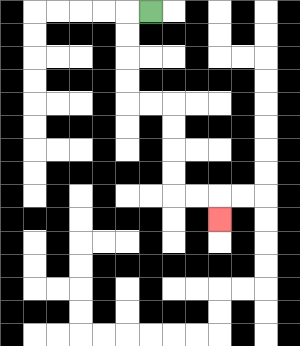{'start': '[6, 0]', 'end': '[9, 9]', 'path_directions': 'L,D,D,D,D,R,R,D,D,D,D,R,R,D', 'path_coordinates': '[[6, 0], [5, 0], [5, 1], [5, 2], [5, 3], [5, 4], [6, 4], [7, 4], [7, 5], [7, 6], [7, 7], [7, 8], [8, 8], [9, 8], [9, 9]]'}